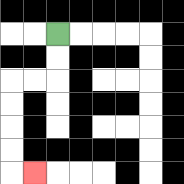{'start': '[2, 1]', 'end': '[1, 7]', 'path_directions': 'D,D,L,L,D,D,D,D,R', 'path_coordinates': '[[2, 1], [2, 2], [2, 3], [1, 3], [0, 3], [0, 4], [0, 5], [0, 6], [0, 7], [1, 7]]'}